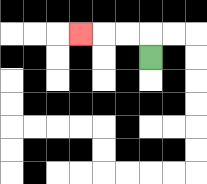{'start': '[6, 2]', 'end': '[3, 1]', 'path_directions': 'U,L,L,L', 'path_coordinates': '[[6, 2], [6, 1], [5, 1], [4, 1], [3, 1]]'}